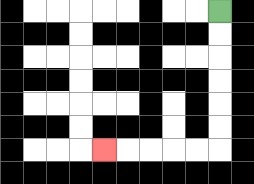{'start': '[9, 0]', 'end': '[4, 6]', 'path_directions': 'D,D,D,D,D,D,L,L,L,L,L', 'path_coordinates': '[[9, 0], [9, 1], [9, 2], [9, 3], [9, 4], [9, 5], [9, 6], [8, 6], [7, 6], [6, 6], [5, 6], [4, 6]]'}